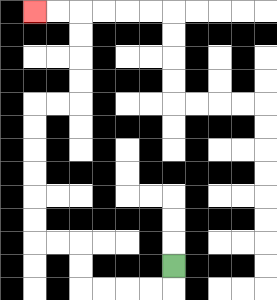{'start': '[7, 11]', 'end': '[1, 0]', 'path_directions': 'D,L,L,L,L,U,U,L,L,U,U,U,U,U,U,R,R,U,U,U,U,L,L', 'path_coordinates': '[[7, 11], [7, 12], [6, 12], [5, 12], [4, 12], [3, 12], [3, 11], [3, 10], [2, 10], [1, 10], [1, 9], [1, 8], [1, 7], [1, 6], [1, 5], [1, 4], [2, 4], [3, 4], [3, 3], [3, 2], [3, 1], [3, 0], [2, 0], [1, 0]]'}